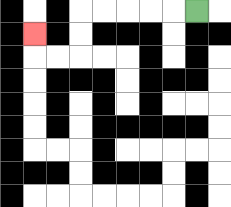{'start': '[8, 0]', 'end': '[1, 1]', 'path_directions': 'L,L,L,L,L,D,D,L,L,U', 'path_coordinates': '[[8, 0], [7, 0], [6, 0], [5, 0], [4, 0], [3, 0], [3, 1], [3, 2], [2, 2], [1, 2], [1, 1]]'}